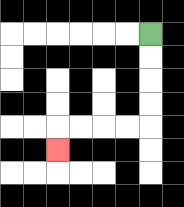{'start': '[6, 1]', 'end': '[2, 6]', 'path_directions': 'D,D,D,D,L,L,L,L,D', 'path_coordinates': '[[6, 1], [6, 2], [6, 3], [6, 4], [6, 5], [5, 5], [4, 5], [3, 5], [2, 5], [2, 6]]'}